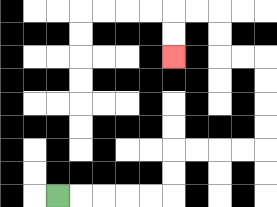{'start': '[2, 8]', 'end': '[7, 2]', 'path_directions': 'R,R,R,R,R,U,U,R,R,R,R,U,U,U,U,L,L,U,U,L,L,D,D', 'path_coordinates': '[[2, 8], [3, 8], [4, 8], [5, 8], [6, 8], [7, 8], [7, 7], [7, 6], [8, 6], [9, 6], [10, 6], [11, 6], [11, 5], [11, 4], [11, 3], [11, 2], [10, 2], [9, 2], [9, 1], [9, 0], [8, 0], [7, 0], [7, 1], [7, 2]]'}